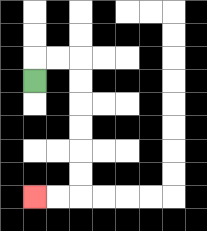{'start': '[1, 3]', 'end': '[1, 8]', 'path_directions': 'U,R,R,D,D,D,D,D,D,L,L', 'path_coordinates': '[[1, 3], [1, 2], [2, 2], [3, 2], [3, 3], [3, 4], [3, 5], [3, 6], [3, 7], [3, 8], [2, 8], [1, 8]]'}